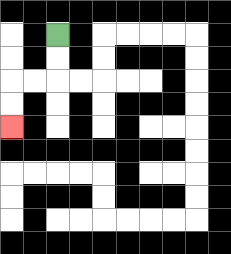{'start': '[2, 1]', 'end': '[0, 5]', 'path_directions': 'D,D,L,L,D,D', 'path_coordinates': '[[2, 1], [2, 2], [2, 3], [1, 3], [0, 3], [0, 4], [0, 5]]'}